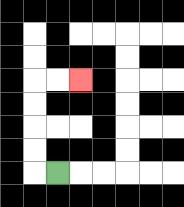{'start': '[2, 7]', 'end': '[3, 3]', 'path_directions': 'L,U,U,U,U,R,R', 'path_coordinates': '[[2, 7], [1, 7], [1, 6], [1, 5], [1, 4], [1, 3], [2, 3], [3, 3]]'}